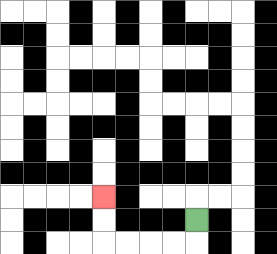{'start': '[8, 9]', 'end': '[4, 8]', 'path_directions': 'D,L,L,L,L,U,U', 'path_coordinates': '[[8, 9], [8, 10], [7, 10], [6, 10], [5, 10], [4, 10], [4, 9], [4, 8]]'}